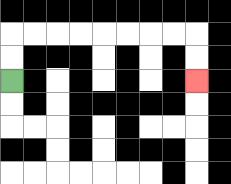{'start': '[0, 3]', 'end': '[8, 3]', 'path_directions': 'U,U,R,R,R,R,R,R,R,R,D,D', 'path_coordinates': '[[0, 3], [0, 2], [0, 1], [1, 1], [2, 1], [3, 1], [4, 1], [5, 1], [6, 1], [7, 1], [8, 1], [8, 2], [8, 3]]'}